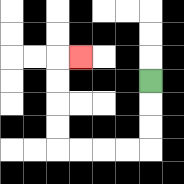{'start': '[6, 3]', 'end': '[3, 2]', 'path_directions': 'D,D,D,L,L,L,L,U,U,U,U,R', 'path_coordinates': '[[6, 3], [6, 4], [6, 5], [6, 6], [5, 6], [4, 6], [3, 6], [2, 6], [2, 5], [2, 4], [2, 3], [2, 2], [3, 2]]'}